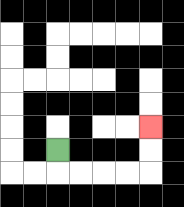{'start': '[2, 6]', 'end': '[6, 5]', 'path_directions': 'D,R,R,R,R,U,U', 'path_coordinates': '[[2, 6], [2, 7], [3, 7], [4, 7], [5, 7], [6, 7], [6, 6], [6, 5]]'}